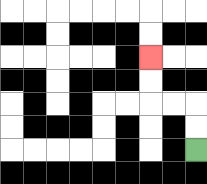{'start': '[8, 6]', 'end': '[6, 2]', 'path_directions': 'U,U,L,L,U,U', 'path_coordinates': '[[8, 6], [8, 5], [8, 4], [7, 4], [6, 4], [6, 3], [6, 2]]'}